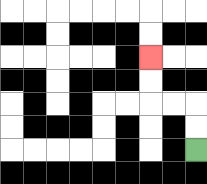{'start': '[8, 6]', 'end': '[6, 2]', 'path_directions': 'U,U,L,L,U,U', 'path_coordinates': '[[8, 6], [8, 5], [8, 4], [7, 4], [6, 4], [6, 3], [6, 2]]'}